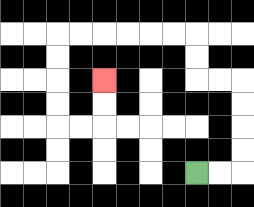{'start': '[8, 7]', 'end': '[4, 3]', 'path_directions': 'R,R,U,U,U,U,L,L,U,U,L,L,L,L,L,L,D,D,D,D,R,R,U,U', 'path_coordinates': '[[8, 7], [9, 7], [10, 7], [10, 6], [10, 5], [10, 4], [10, 3], [9, 3], [8, 3], [8, 2], [8, 1], [7, 1], [6, 1], [5, 1], [4, 1], [3, 1], [2, 1], [2, 2], [2, 3], [2, 4], [2, 5], [3, 5], [4, 5], [4, 4], [4, 3]]'}